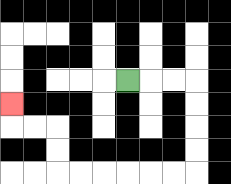{'start': '[5, 3]', 'end': '[0, 4]', 'path_directions': 'R,R,R,D,D,D,D,L,L,L,L,L,L,U,U,L,L,U', 'path_coordinates': '[[5, 3], [6, 3], [7, 3], [8, 3], [8, 4], [8, 5], [8, 6], [8, 7], [7, 7], [6, 7], [5, 7], [4, 7], [3, 7], [2, 7], [2, 6], [2, 5], [1, 5], [0, 5], [0, 4]]'}